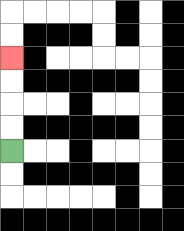{'start': '[0, 6]', 'end': '[0, 2]', 'path_directions': 'U,U,U,U', 'path_coordinates': '[[0, 6], [0, 5], [0, 4], [0, 3], [0, 2]]'}